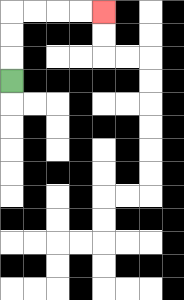{'start': '[0, 3]', 'end': '[4, 0]', 'path_directions': 'U,U,U,R,R,R,R', 'path_coordinates': '[[0, 3], [0, 2], [0, 1], [0, 0], [1, 0], [2, 0], [3, 0], [4, 0]]'}